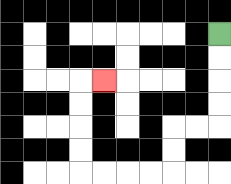{'start': '[9, 1]', 'end': '[4, 3]', 'path_directions': 'D,D,D,D,L,L,D,D,L,L,L,L,U,U,U,U,R', 'path_coordinates': '[[9, 1], [9, 2], [9, 3], [9, 4], [9, 5], [8, 5], [7, 5], [7, 6], [7, 7], [6, 7], [5, 7], [4, 7], [3, 7], [3, 6], [3, 5], [3, 4], [3, 3], [4, 3]]'}